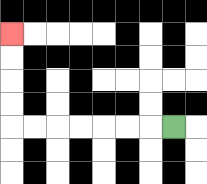{'start': '[7, 5]', 'end': '[0, 1]', 'path_directions': 'L,L,L,L,L,L,L,U,U,U,U', 'path_coordinates': '[[7, 5], [6, 5], [5, 5], [4, 5], [3, 5], [2, 5], [1, 5], [0, 5], [0, 4], [0, 3], [0, 2], [0, 1]]'}